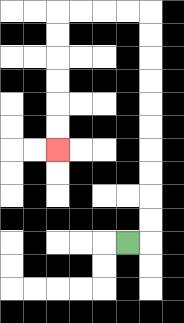{'start': '[5, 10]', 'end': '[2, 6]', 'path_directions': 'R,U,U,U,U,U,U,U,U,U,U,L,L,L,L,D,D,D,D,D,D', 'path_coordinates': '[[5, 10], [6, 10], [6, 9], [6, 8], [6, 7], [6, 6], [6, 5], [6, 4], [6, 3], [6, 2], [6, 1], [6, 0], [5, 0], [4, 0], [3, 0], [2, 0], [2, 1], [2, 2], [2, 3], [2, 4], [2, 5], [2, 6]]'}